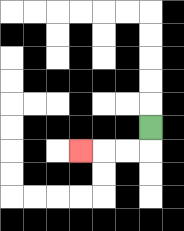{'start': '[6, 5]', 'end': '[3, 6]', 'path_directions': 'D,L,L,L', 'path_coordinates': '[[6, 5], [6, 6], [5, 6], [4, 6], [3, 6]]'}